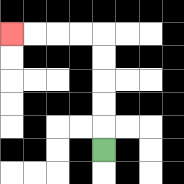{'start': '[4, 6]', 'end': '[0, 1]', 'path_directions': 'U,U,U,U,U,L,L,L,L', 'path_coordinates': '[[4, 6], [4, 5], [4, 4], [4, 3], [4, 2], [4, 1], [3, 1], [2, 1], [1, 1], [0, 1]]'}